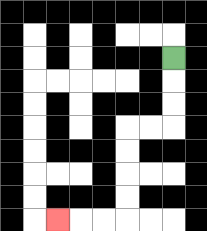{'start': '[7, 2]', 'end': '[2, 9]', 'path_directions': 'D,D,D,L,L,D,D,D,D,L,L,L', 'path_coordinates': '[[7, 2], [7, 3], [7, 4], [7, 5], [6, 5], [5, 5], [5, 6], [5, 7], [5, 8], [5, 9], [4, 9], [3, 9], [2, 9]]'}